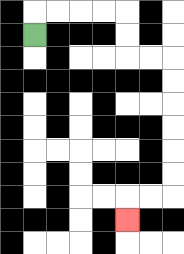{'start': '[1, 1]', 'end': '[5, 9]', 'path_directions': 'U,R,R,R,R,D,D,R,R,D,D,D,D,D,D,L,L,D', 'path_coordinates': '[[1, 1], [1, 0], [2, 0], [3, 0], [4, 0], [5, 0], [5, 1], [5, 2], [6, 2], [7, 2], [7, 3], [7, 4], [7, 5], [7, 6], [7, 7], [7, 8], [6, 8], [5, 8], [5, 9]]'}